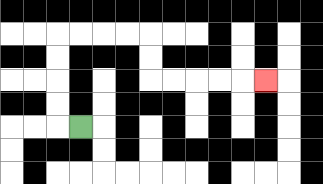{'start': '[3, 5]', 'end': '[11, 3]', 'path_directions': 'L,U,U,U,U,R,R,R,R,D,D,R,R,R,R,R', 'path_coordinates': '[[3, 5], [2, 5], [2, 4], [2, 3], [2, 2], [2, 1], [3, 1], [4, 1], [5, 1], [6, 1], [6, 2], [6, 3], [7, 3], [8, 3], [9, 3], [10, 3], [11, 3]]'}